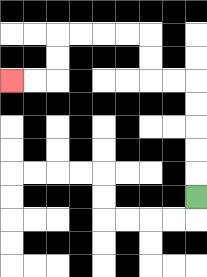{'start': '[8, 8]', 'end': '[0, 3]', 'path_directions': 'U,U,U,U,U,L,L,U,U,L,L,L,L,D,D,L,L', 'path_coordinates': '[[8, 8], [8, 7], [8, 6], [8, 5], [8, 4], [8, 3], [7, 3], [6, 3], [6, 2], [6, 1], [5, 1], [4, 1], [3, 1], [2, 1], [2, 2], [2, 3], [1, 3], [0, 3]]'}